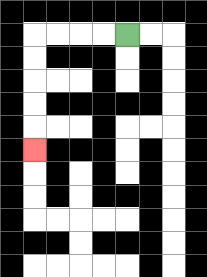{'start': '[5, 1]', 'end': '[1, 6]', 'path_directions': 'L,L,L,L,D,D,D,D,D', 'path_coordinates': '[[5, 1], [4, 1], [3, 1], [2, 1], [1, 1], [1, 2], [1, 3], [1, 4], [1, 5], [1, 6]]'}